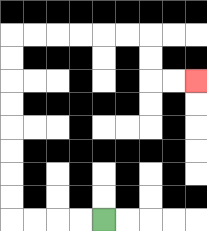{'start': '[4, 9]', 'end': '[8, 3]', 'path_directions': 'L,L,L,L,U,U,U,U,U,U,U,U,R,R,R,R,R,R,D,D,R,R', 'path_coordinates': '[[4, 9], [3, 9], [2, 9], [1, 9], [0, 9], [0, 8], [0, 7], [0, 6], [0, 5], [0, 4], [0, 3], [0, 2], [0, 1], [1, 1], [2, 1], [3, 1], [4, 1], [5, 1], [6, 1], [6, 2], [6, 3], [7, 3], [8, 3]]'}